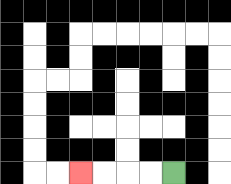{'start': '[7, 7]', 'end': '[3, 7]', 'path_directions': 'L,L,L,L', 'path_coordinates': '[[7, 7], [6, 7], [5, 7], [4, 7], [3, 7]]'}